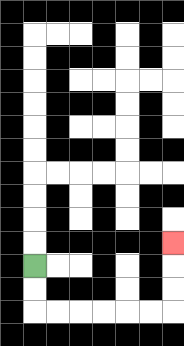{'start': '[1, 11]', 'end': '[7, 10]', 'path_directions': 'D,D,R,R,R,R,R,R,U,U,U', 'path_coordinates': '[[1, 11], [1, 12], [1, 13], [2, 13], [3, 13], [4, 13], [5, 13], [6, 13], [7, 13], [7, 12], [7, 11], [7, 10]]'}